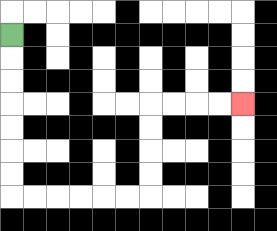{'start': '[0, 1]', 'end': '[10, 4]', 'path_directions': 'D,D,D,D,D,D,D,R,R,R,R,R,R,U,U,U,U,R,R,R,R', 'path_coordinates': '[[0, 1], [0, 2], [0, 3], [0, 4], [0, 5], [0, 6], [0, 7], [0, 8], [1, 8], [2, 8], [3, 8], [4, 8], [5, 8], [6, 8], [6, 7], [6, 6], [6, 5], [6, 4], [7, 4], [8, 4], [9, 4], [10, 4]]'}